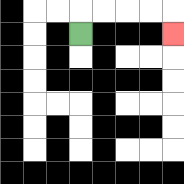{'start': '[3, 1]', 'end': '[7, 1]', 'path_directions': 'U,R,R,R,R,D', 'path_coordinates': '[[3, 1], [3, 0], [4, 0], [5, 0], [6, 0], [7, 0], [7, 1]]'}